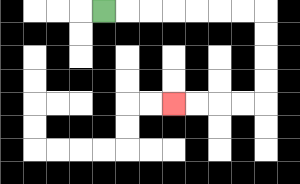{'start': '[4, 0]', 'end': '[7, 4]', 'path_directions': 'R,R,R,R,R,R,R,D,D,D,D,L,L,L,L', 'path_coordinates': '[[4, 0], [5, 0], [6, 0], [7, 0], [8, 0], [9, 0], [10, 0], [11, 0], [11, 1], [11, 2], [11, 3], [11, 4], [10, 4], [9, 4], [8, 4], [7, 4]]'}